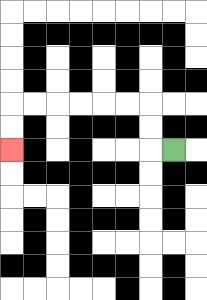{'start': '[7, 6]', 'end': '[0, 6]', 'path_directions': 'L,U,U,L,L,L,L,L,L,D,D', 'path_coordinates': '[[7, 6], [6, 6], [6, 5], [6, 4], [5, 4], [4, 4], [3, 4], [2, 4], [1, 4], [0, 4], [0, 5], [0, 6]]'}